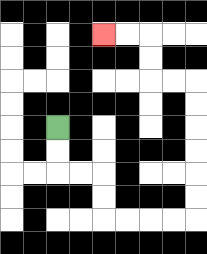{'start': '[2, 5]', 'end': '[4, 1]', 'path_directions': 'D,D,R,R,D,D,R,R,R,R,U,U,U,U,U,U,L,L,U,U,L,L', 'path_coordinates': '[[2, 5], [2, 6], [2, 7], [3, 7], [4, 7], [4, 8], [4, 9], [5, 9], [6, 9], [7, 9], [8, 9], [8, 8], [8, 7], [8, 6], [8, 5], [8, 4], [8, 3], [7, 3], [6, 3], [6, 2], [6, 1], [5, 1], [4, 1]]'}